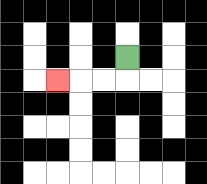{'start': '[5, 2]', 'end': '[2, 3]', 'path_directions': 'D,L,L,L', 'path_coordinates': '[[5, 2], [5, 3], [4, 3], [3, 3], [2, 3]]'}